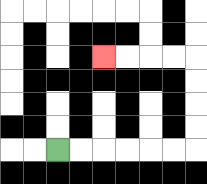{'start': '[2, 6]', 'end': '[4, 2]', 'path_directions': 'R,R,R,R,R,R,U,U,U,U,L,L,L,L', 'path_coordinates': '[[2, 6], [3, 6], [4, 6], [5, 6], [6, 6], [7, 6], [8, 6], [8, 5], [8, 4], [8, 3], [8, 2], [7, 2], [6, 2], [5, 2], [4, 2]]'}